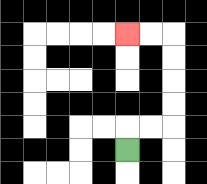{'start': '[5, 6]', 'end': '[5, 1]', 'path_directions': 'U,R,R,U,U,U,U,L,L', 'path_coordinates': '[[5, 6], [5, 5], [6, 5], [7, 5], [7, 4], [7, 3], [7, 2], [7, 1], [6, 1], [5, 1]]'}